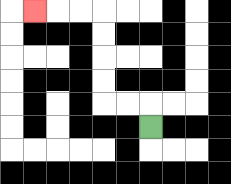{'start': '[6, 5]', 'end': '[1, 0]', 'path_directions': 'U,L,L,U,U,U,U,L,L,L', 'path_coordinates': '[[6, 5], [6, 4], [5, 4], [4, 4], [4, 3], [4, 2], [4, 1], [4, 0], [3, 0], [2, 0], [1, 0]]'}